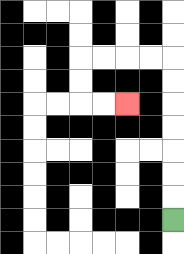{'start': '[7, 9]', 'end': '[5, 4]', 'path_directions': 'U,U,U,U,U,U,U,L,L,L,L,D,D,R,R', 'path_coordinates': '[[7, 9], [7, 8], [7, 7], [7, 6], [7, 5], [7, 4], [7, 3], [7, 2], [6, 2], [5, 2], [4, 2], [3, 2], [3, 3], [3, 4], [4, 4], [5, 4]]'}